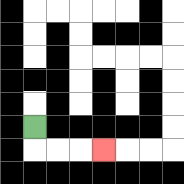{'start': '[1, 5]', 'end': '[4, 6]', 'path_directions': 'D,R,R,R', 'path_coordinates': '[[1, 5], [1, 6], [2, 6], [3, 6], [4, 6]]'}